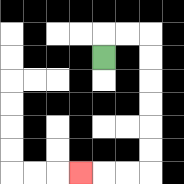{'start': '[4, 2]', 'end': '[3, 7]', 'path_directions': 'U,R,R,D,D,D,D,D,D,L,L,L', 'path_coordinates': '[[4, 2], [4, 1], [5, 1], [6, 1], [6, 2], [6, 3], [6, 4], [6, 5], [6, 6], [6, 7], [5, 7], [4, 7], [3, 7]]'}